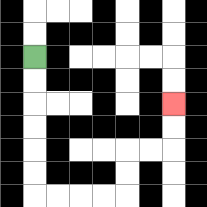{'start': '[1, 2]', 'end': '[7, 4]', 'path_directions': 'D,D,D,D,D,D,R,R,R,R,U,U,R,R,U,U', 'path_coordinates': '[[1, 2], [1, 3], [1, 4], [1, 5], [1, 6], [1, 7], [1, 8], [2, 8], [3, 8], [4, 8], [5, 8], [5, 7], [5, 6], [6, 6], [7, 6], [7, 5], [7, 4]]'}